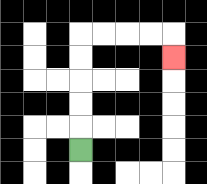{'start': '[3, 6]', 'end': '[7, 2]', 'path_directions': 'U,U,U,U,U,R,R,R,R,D', 'path_coordinates': '[[3, 6], [3, 5], [3, 4], [3, 3], [3, 2], [3, 1], [4, 1], [5, 1], [6, 1], [7, 1], [7, 2]]'}